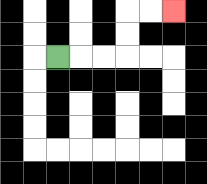{'start': '[2, 2]', 'end': '[7, 0]', 'path_directions': 'R,R,R,U,U,R,R', 'path_coordinates': '[[2, 2], [3, 2], [4, 2], [5, 2], [5, 1], [5, 0], [6, 0], [7, 0]]'}